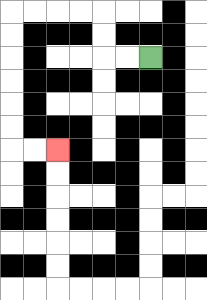{'start': '[6, 2]', 'end': '[2, 6]', 'path_directions': 'L,L,U,U,L,L,L,L,D,D,D,D,D,D,R,R', 'path_coordinates': '[[6, 2], [5, 2], [4, 2], [4, 1], [4, 0], [3, 0], [2, 0], [1, 0], [0, 0], [0, 1], [0, 2], [0, 3], [0, 4], [0, 5], [0, 6], [1, 6], [2, 6]]'}